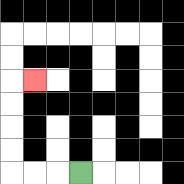{'start': '[3, 7]', 'end': '[1, 3]', 'path_directions': 'L,L,L,U,U,U,U,R', 'path_coordinates': '[[3, 7], [2, 7], [1, 7], [0, 7], [0, 6], [0, 5], [0, 4], [0, 3], [1, 3]]'}